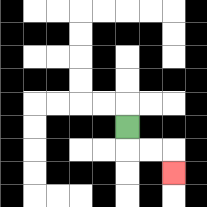{'start': '[5, 5]', 'end': '[7, 7]', 'path_directions': 'D,R,R,D', 'path_coordinates': '[[5, 5], [5, 6], [6, 6], [7, 6], [7, 7]]'}